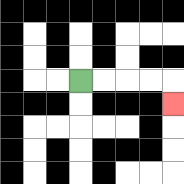{'start': '[3, 3]', 'end': '[7, 4]', 'path_directions': 'R,R,R,R,D', 'path_coordinates': '[[3, 3], [4, 3], [5, 3], [6, 3], [7, 3], [7, 4]]'}